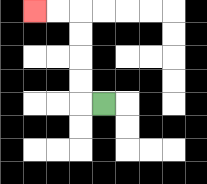{'start': '[4, 4]', 'end': '[1, 0]', 'path_directions': 'L,U,U,U,U,L,L', 'path_coordinates': '[[4, 4], [3, 4], [3, 3], [3, 2], [3, 1], [3, 0], [2, 0], [1, 0]]'}